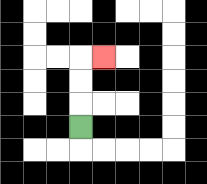{'start': '[3, 5]', 'end': '[4, 2]', 'path_directions': 'U,U,U,R', 'path_coordinates': '[[3, 5], [3, 4], [3, 3], [3, 2], [4, 2]]'}